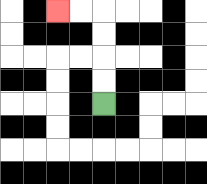{'start': '[4, 4]', 'end': '[2, 0]', 'path_directions': 'U,U,U,U,L,L', 'path_coordinates': '[[4, 4], [4, 3], [4, 2], [4, 1], [4, 0], [3, 0], [2, 0]]'}